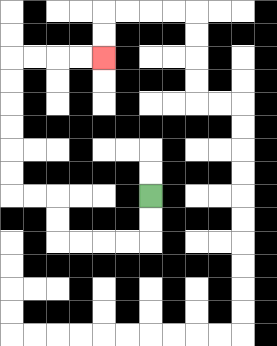{'start': '[6, 8]', 'end': '[4, 2]', 'path_directions': 'D,D,L,L,L,L,U,U,L,L,U,U,U,U,U,U,R,R,R,R', 'path_coordinates': '[[6, 8], [6, 9], [6, 10], [5, 10], [4, 10], [3, 10], [2, 10], [2, 9], [2, 8], [1, 8], [0, 8], [0, 7], [0, 6], [0, 5], [0, 4], [0, 3], [0, 2], [1, 2], [2, 2], [3, 2], [4, 2]]'}